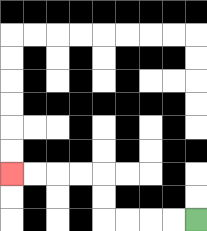{'start': '[8, 9]', 'end': '[0, 7]', 'path_directions': 'L,L,L,L,U,U,L,L,L,L', 'path_coordinates': '[[8, 9], [7, 9], [6, 9], [5, 9], [4, 9], [4, 8], [4, 7], [3, 7], [2, 7], [1, 7], [0, 7]]'}